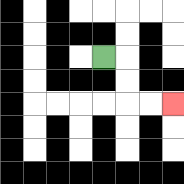{'start': '[4, 2]', 'end': '[7, 4]', 'path_directions': 'R,D,D,R,R', 'path_coordinates': '[[4, 2], [5, 2], [5, 3], [5, 4], [6, 4], [7, 4]]'}